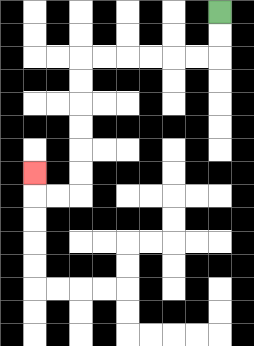{'start': '[9, 0]', 'end': '[1, 7]', 'path_directions': 'D,D,L,L,L,L,L,L,D,D,D,D,D,D,L,L,U', 'path_coordinates': '[[9, 0], [9, 1], [9, 2], [8, 2], [7, 2], [6, 2], [5, 2], [4, 2], [3, 2], [3, 3], [3, 4], [3, 5], [3, 6], [3, 7], [3, 8], [2, 8], [1, 8], [1, 7]]'}